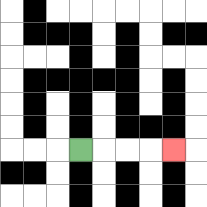{'start': '[3, 6]', 'end': '[7, 6]', 'path_directions': 'R,R,R,R', 'path_coordinates': '[[3, 6], [4, 6], [5, 6], [6, 6], [7, 6]]'}